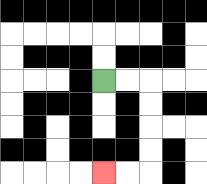{'start': '[4, 3]', 'end': '[4, 7]', 'path_directions': 'R,R,D,D,D,D,L,L', 'path_coordinates': '[[4, 3], [5, 3], [6, 3], [6, 4], [6, 5], [6, 6], [6, 7], [5, 7], [4, 7]]'}